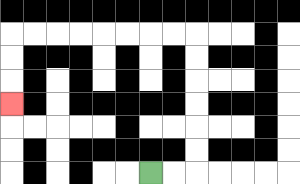{'start': '[6, 7]', 'end': '[0, 4]', 'path_directions': 'R,R,U,U,U,U,U,U,L,L,L,L,L,L,L,L,D,D,D', 'path_coordinates': '[[6, 7], [7, 7], [8, 7], [8, 6], [8, 5], [8, 4], [8, 3], [8, 2], [8, 1], [7, 1], [6, 1], [5, 1], [4, 1], [3, 1], [2, 1], [1, 1], [0, 1], [0, 2], [0, 3], [0, 4]]'}